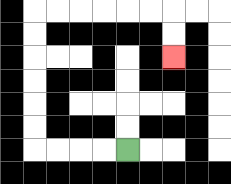{'start': '[5, 6]', 'end': '[7, 2]', 'path_directions': 'L,L,L,L,U,U,U,U,U,U,R,R,R,R,R,R,D,D', 'path_coordinates': '[[5, 6], [4, 6], [3, 6], [2, 6], [1, 6], [1, 5], [1, 4], [1, 3], [1, 2], [1, 1], [1, 0], [2, 0], [3, 0], [4, 0], [5, 0], [6, 0], [7, 0], [7, 1], [7, 2]]'}